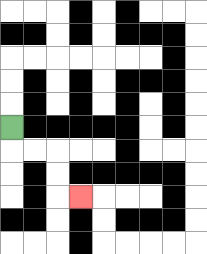{'start': '[0, 5]', 'end': '[3, 8]', 'path_directions': 'D,R,R,D,D,R', 'path_coordinates': '[[0, 5], [0, 6], [1, 6], [2, 6], [2, 7], [2, 8], [3, 8]]'}